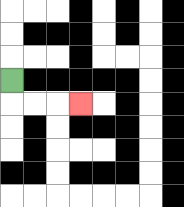{'start': '[0, 3]', 'end': '[3, 4]', 'path_directions': 'D,R,R,R', 'path_coordinates': '[[0, 3], [0, 4], [1, 4], [2, 4], [3, 4]]'}